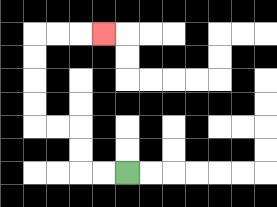{'start': '[5, 7]', 'end': '[4, 1]', 'path_directions': 'L,L,U,U,L,L,U,U,U,U,R,R,R', 'path_coordinates': '[[5, 7], [4, 7], [3, 7], [3, 6], [3, 5], [2, 5], [1, 5], [1, 4], [1, 3], [1, 2], [1, 1], [2, 1], [3, 1], [4, 1]]'}